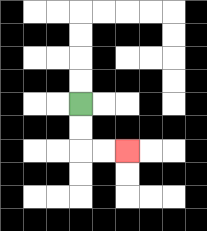{'start': '[3, 4]', 'end': '[5, 6]', 'path_directions': 'D,D,R,R', 'path_coordinates': '[[3, 4], [3, 5], [3, 6], [4, 6], [5, 6]]'}